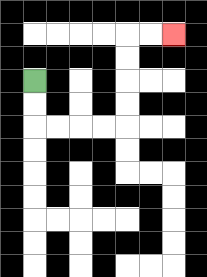{'start': '[1, 3]', 'end': '[7, 1]', 'path_directions': 'D,D,R,R,R,R,U,U,U,U,R,R', 'path_coordinates': '[[1, 3], [1, 4], [1, 5], [2, 5], [3, 5], [4, 5], [5, 5], [5, 4], [5, 3], [5, 2], [5, 1], [6, 1], [7, 1]]'}